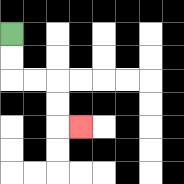{'start': '[0, 1]', 'end': '[3, 5]', 'path_directions': 'D,D,R,R,D,D,R', 'path_coordinates': '[[0, 1], [0, 2], [0, 3], [1, 3], [2, 3], [2, 4], [2, 5], [3, 5]]'}